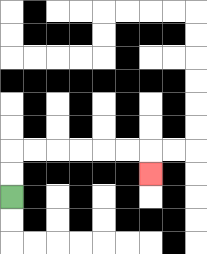{'start': '[0, 8]', 'end': '[6, 7]', 'path_directions': 'U,U,R,R,R,R,R,R,D', 'path_coordinates': '[[0, 8], [0, 7], [0, 6], [1, 6], [2, 6], [3, 6], [4, 6], [5, 6], [6, 6], [6, 7]]'}